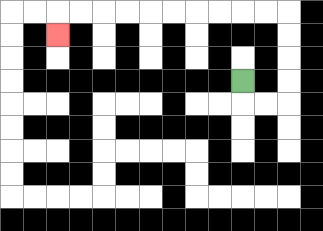{'start': '[10, 3]', 'end': '[2, 1]', 'path_directions': 'D,R,R,U,U,U,U,L,L,L,L,L,L,L,L,L,L,D', 'path_coordinates': '[[10, 3], [10, 4], [11, 4], [12, 4], [12, 3], [12, 2], [12, 1], [12, 0], [11, 0], [10, 0], [9, 0], [8, 0], [7, 0], [6, 0], [5, 0], [4, 0], [3, 0], [2, 0], [2, 1]]'}